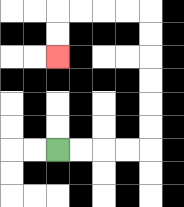{'start': '[2, 6]', 'end': '[2, 2]', 'path_directions': 'R,R,R,R,U,U,U,U,U,U,L,L,L,L,D,D', 'path_coordinates': '[[2, 6], [3, 6], [4, 6], [5, 6], [6, 6], [6, 5], [6, 4], [6, 3], [6, 2], [6, 1], [6, 0], [5, 0], [4, 0], [3, 0], [2, 0], [2, 1], [2, 2]]'}